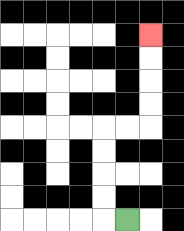{'start': '[5, 9]', 'end': '[6, 1]', 'path_directions': 'L,U,U,U,U,R,R,U,U,U,U', 'path_coordinates': '[[5, 9], [4, 9], [4, 8], [4, 7], [4, 6], [4, 5], [5, 5], [6, 5], [6, 4], [6, 3], [6, 2], [6, 1]]'}